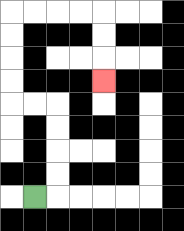{'start': '[1, 8]', 'end': '[4, 3]', 'path_directions': 'R,U,U,U,U,L,L,U,U,U,U,R,R,R,R,D,D,D', 'path_coordinates': '[[1, 8], [2, 8], [2, 7], [2, 6], [2, 5], [2, 4], [1, 4], [0, 4], [0, 3], [0, 2], [0, 1], [0, 0], [1, 0], [2, 0], [3, 0], [4, 0], [4, 1], [4, 2], [4, 3]]'}